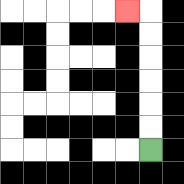{'start': '[6, 6]', 'end': '[5, 0]', 'path_directions': 'U,U,U,U,U,U,L', 'path_coordinates': '[[6, 6], [6, 5], [6, 4], [6, 3], [6, 2], [6, 1], [6, 0], [5, 0]]'}